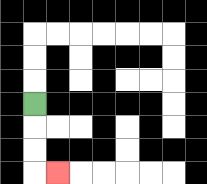{'start': '[1, 4]', 'end': '[2, 7]', 'path_directions': 'D,D,D,R', 'path_coordinates': '[[1, 4], [1, 5], [1, 6], [1, 7], [2, 7]]'}